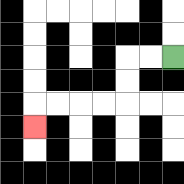{'start': '[7, 2]', 'end': '[1, 5]', 'path_directions': 'L,L,D,D,L,L,L,L,D', 'path_coordinates': '[[7, 2], [6, 2], [5, 2], [5, 3], [5, 4], [4, 4], [3, 4], [2, 4], [1, 4], [1, 5]]'}